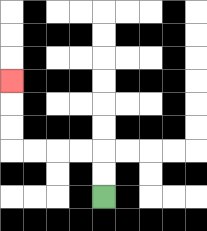{'start': '[4, 8]', 'end': '[0, 3]', 'path_directions': 'U,U,L,L,L,L,U,U,U', 'path_coordinates': '[[4, 8], [4, 7], [4, 6], [3, 6], [2, 6], [1, 6], [0, 6], [0, 5], [0, 4], [0, 3]]'}